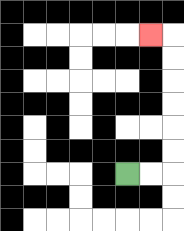{'start': '[5, 7]', 'end': '[6, 1]', 'path_directions': 'R,R,U,U,U,U,U,U,L', 'path_coordinates': '[[5, 7], [6, 7], [7, 7], [7, 6], [7, 5], [7, 4], [7, 3], [7, 2], [7, 1], [6, 1]]'}